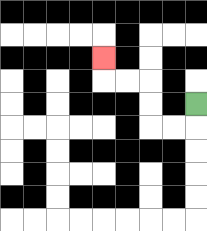{'start': '[8, 4]', 'end': '[4, 2]', 'path_directions': 'D,L,L,U,U,L,L,U', 'path_coordinates': '[[8, 4], [8, 5], [7, 5], [6, 5], [6, 4], [6, 3], [5, 3], [4, 3], [4, 2]]'}